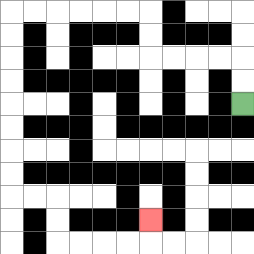{'start': '[10, 4]', 'end': '[6, 9]', 'path_directions': 'U,U,L,L,L,L,U,U,L,L,L,L,L,L,D,D,D,D,D,D,D,D,R,R,D,D,R,R,R,R,U', 'path_coordinates': '[[10, 4], [10, 3], [10, 2], [9, 2], [8, 2], [7, 2], [6, 2], [6, 1], [6, 0], [5, 0], [4, 0], [3, 0], [2, 0], [1, 0], [0, 0], [0, 1], [0, 2], [0, 3], [0, 4], [0, 5], [0, 6], [0, 7], [0, 8], [1, 8], [2, 8], [2, 9], [2, 10], [3, 10], [4, 10], [5, 10], [6, 10], [6, 9]]'}